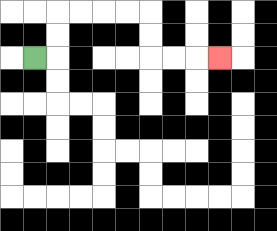{'start': '[1, 2]', 'end': '[9, 2]', 'path_directions': 'R,U,U,R,R,R,R,D,D,R,R,R', 'path_coordinates': '[[1, 2], [2, 2], [2, 1], [2, 0], [3, 0], [4, 0], [5, 0], [6, 0], [6, 1], [6, 2], [7, 2], [8, 2], [9, 2]]'}